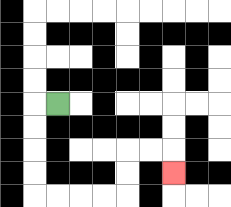{'start': '[2, 4]', 'end': '[7, 7]', 'path_directions': 'L,D,D,D,D,R,R,R,R,U,U,R,R,D', 'path_coordinates': '[[2, 4], [1, 4], [1, 5], [1, 6], [1, 7], [1, 8], [2, 8], [3, 8], [4, 8], [5, 8], [5, 7], [5, 6], [6, 6], [7, 6], [7, 7]]'}